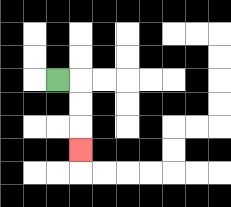{'start': '[2, 3]', 'end': '[3, 6]', 'path_directions': 'R,D,D,D', 'path_coordinates': '[[2, 3], [3, 3], [3, 4], [3, 5], [3, 6]]'}